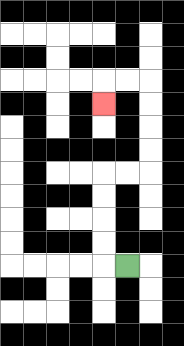{'start': '[5, 11]', 'end': '[4, 4]', 'path_directions': 'L,U,U,U,U,R,R,U,U,U,U,L,L,D', 'path_coordinates': '[[5, 11], [4, 11], [4, 10], [4, 9], [4, 8], [4, 7], [5, 7], [6, 7], [6, 6], [6, 5], [6, 4], [6, 3], [5, 3], [4, 3], [4, 4]]'}